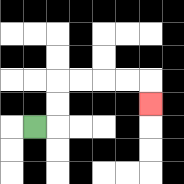{'start': '[1, 5]', 'end': '[6, 4]', 'path_directions': 'R,U,U,R,R,R,R,D', 'path_coordinates': '[[1, 5], [2, 5], [2, 4], [2, 3], [3, 3], [4, 3], [5, 3], [6, 3], [6, 4]]'}